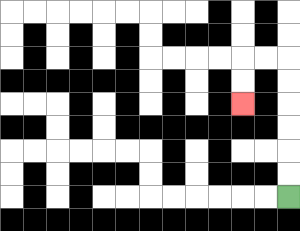{'start': '[12, 8]', 'end': '[10, 4]', 'path_directions': 'U,U,U,U,U,U,L,L,D,D', 'path_coordinates': '[[12, 8], [12, 7], [12, 6], [12, 5], [12, 4], [12, 3], [12, 2], [11, 2], [10, 2], [10, 3], [10, 4]]'}